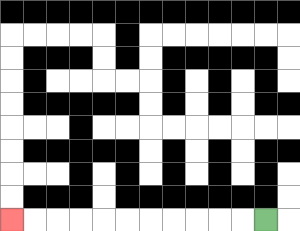{'start': '[11, 9]', 'end': '[0, 9]', 'path_directions': 'L,L,L,L,L,L,L,L,L,L,L', 'path_coordinates': '[[11, 9], [10, 9], [9, 9], [8, 9], [7, 9], [6, 9], [5, 9], [4, 9], [3, 9], [2, 9], [1, 9], [0, 9]]'}